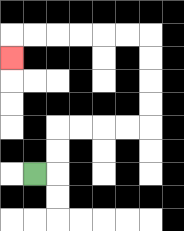{'start': '[1, 7]', 'end': '[0, 2]', 'path_directions': 'R,U,U,R,R,R,R,U,U,U,U,L,L,L,L,L,L,D', 'path_coordinates': '[[1, 7], [2, 7], [2, 6], [2, 5], [3, 5], [4, 5], [5, 5], [6, 5], [6, 4], [6, 3], [6, 2], [6, 1], [5, 1], [4, 1], [3, 1], [2, 1], [1, 1], [0, 1], [0, 2]]'}